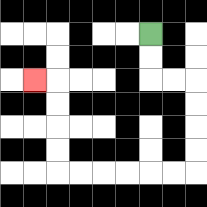{'start': '[6, 1]', 'end': '[1, 3]', 'path_directions': 'D,D,R,R,D,D,D,D,L,L,L,L,L,L,U,U,U,U,L', 'path_coordinates': '[[6, 1], [6, 2], [6, 3], [7, 3], [8, 3], [8, 4], [8, 5], [8, 6], [8, 7], [7, 7], [6, 7], [5, 7], [4, 7], [3, 7], [2, 7], [2, 6], [2, 5], [2, 4], [2, 3], [1, 3]]'}